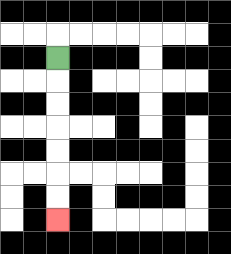{'start': '[2, 2]', 'end': '[2, 9]', 'path_directions': 'D,D,D,D,D,D,D', 'path_coordinates': '[[2, 2], [2, 3], [2, 4], [2, 5], [2, 6], [2, 7], [2, 8], [2, 9]]'}